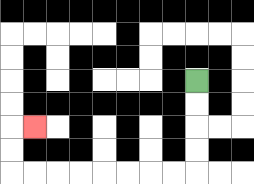{'start': '[8, 3]', 'end': '[1, 5]', 'path_directions': 'D,D,D,D,L,L,L,L,L,L,L,L,U,U,R', 'path_coordinates': '[[8, 3], [8, 4], [8, 5], [8, 6], [8, 7], [7, 7], [6, 7], [5, 7], [4, 7], [3, 7], [2, 7], [1, 7], [0, 7], [0, 6], [0, 5], [1, 5]]'}